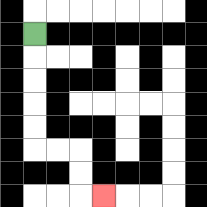{'start': '[1, 1]', 'end': '[4, 8]', 'path_directions': 'D,D,D,D,D,R,R,D,D,R', 'path_coordinates': '[[1, 1], [1, 2], [1, 3], [1, 4], [1, 5], [1, 6], [2, 6], [3, 6], [3, 7], [3, 8], [4, 8]]'}